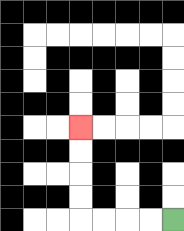{'start': '[7, 9]', 'end': '[3, 5]', 'path_directions': 'L,L,L,L,U,U,U,U', 'path_coordinates': '[[7, 9], [6, 9], [5, 9], [4, 9], [3, 9], [3, 8], [3, 7], [3, 6], [3, 5]]'}